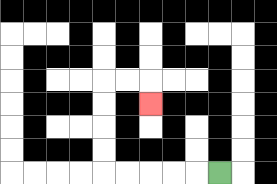{'start': '[9, 7]', 'end': '[6, 4]', 'path_directions': 'L,L,L,L,L,U,U,U,U,R,R,D', 'path_coordinates': '[[9, 7], [8, 7], [7, 7], [6, 7], [5, 7], [4, 7], [4, 6], [4, 5], [4, 4], [4, 3], [5, 3], [6, 3], [6, 4]]'}